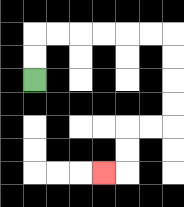{'start': '[1, 3]', 'end': '[4, 7]', 'path_directions': 'U,U,R,R,R,R,R,R,D,D,D,D,L,L,D,D,L', 'path_coordinates': '[[1, 3], [1, 2], [1, 1], [2, 1], [3, 1], [4, 1], [5, 1], [6, 1], [7, 1], [7, 2], [7, 3], [7, 4], [7, 5], [6, 5], [5, 5], [5, 6], [5, 7], [4, 7]]'}